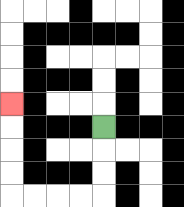{'start': '[4, 5]', 'end': '[0, 4]', 'path_directions': 'D,D,D,L,L,L,L,U,U,U,U', 'path_coordinates': '[[4, 5], [4, 6], [4, 7], [4, 8], [3, 8], [2, 8], [1, 8], [0, 8], [0, 7], [0, 6], [0, 5], [0, 4]]'}